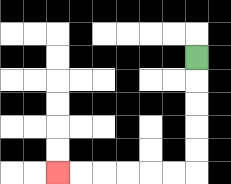{'start': '[8, 2]', 'end': '[2, 7]', 'path_directions': 'D,D,D,D,D,L,L,L,L,L,L', 'path_coordinates': '[[8, 2], [8, 3], [8, 4], [8, 5], [8, 6], [8, 7], [7, 7], [6, 7], [5, 7], [4, 7], [3, 7], [2, 7]]'}